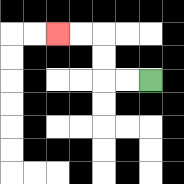{'start': '[6, 3]', 'end': '[2, 1]', 'path_directions': 'L,L,U,U,L,L', 'path_coordinates': '[[6, 3], [5, 3], [4, 3], [4, 2], [4, 1], [3, 1], [2, 1]]'}